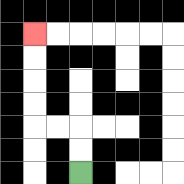{'start': '[3, 7]', 'end': '[1, 1]', 'path_directions': 'U,U,L,L,U,U,U,U', 'path_coordinates': '[[3, 7], [3, 6], [3, 5], [2, 5], [1, 5], [1, 4], [1, 3], [1, 2], [1, 1]]'}